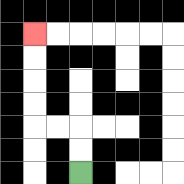{'start': '[3, 7]', 'end': '[1, 1]', 'path_directions': 'U,U,L,L,U,U,U,U', 'path_coordinates': '[[3, 7], [3, 6], [3, 5], [2, 5], [1, 5], [1, 4], [1, 3], [1, 2], [1, 1]]'}